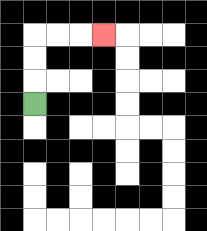{'start': '[1, 4]', 'end': '[4, 1]', 'path_directions': 'U,U,U,R,R,R', 'path_coordinates': '[[1, 4], [1, 3], [1, 2], [1, 1], [2, 1], [3, 1], [4, 1]]'}